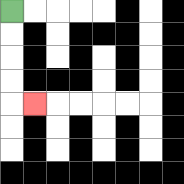{'start': '[0, 0]', 'end': '[1, 4]', 'path_directions': 'D,D,D,D,R', 'path_coordinates': '[[0, 0], [0, 1], [0, 2], [0, 3], [0, 4], [1, 4]]'}